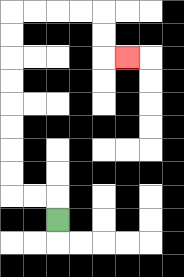{'start': '[2, 9]', 'end': '[5, 2]', 'path_directions': 'U,L,L,U,U,U,U,U,U,U,U,R,R,R,R,D,D,R', 'path_coordinates': '[[2, 9], [2, 8], [1, 8], [0, 8], [0, 7], [0, 6], [0, 5], [0, 4], [0, 3], [0, 2], [0, 1], [0, 0], [1, 0], [2, 0], [3, 0], [4, 0], [4, 1], [4, 2], [5, 2]]'}